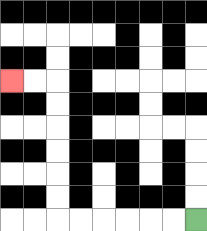{'start': '[8, 9]', 'end': '[0, 3]', 'path_directions': 'L,L,L,L,L,L,U,U,U,U,U,U,L,L', 'path_coordinates': '[[8, 9], [7, 9], [6, 9], [5, 9], [4, 9], [3, 9], [2, 9], [2, 8], [2, 7], [2, 6], [2, 5], [2, 4], [2, 3], [1, 3], [0, 3]]'}